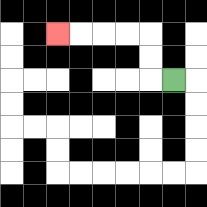{'start': '[7, 3]', 'end': '[2, 1]', 'path_directions': 'L,U,U,L,L,L,L', 'path_coordinates': '[[7, 3], [6, 3], [6, 2], [6, 1], [5, 1], [4, 1], [3, 1], [2, 1]]'}